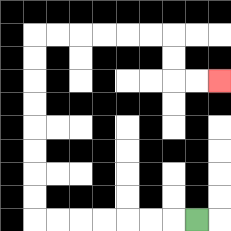{'start': '[8, 9]', 'end': '[9, 3]', 'path_directions': 'L,L,L,L,L,L,L,U,U,U,U,U,U,U,U,R,R,R,R,R,R,D,D,R,R', 'path_coordinates': '[[8, 9], [7, 9], [6, 9], [5, 9], [4, 9], [3, 9], [2, 9], [1, 9], [1, 8], [1, 7], [1, 6], [1, 5], [1, 4], [1, 3], [1, 2], [1, 1], [2, 1], [3, 1], [4, 1], [5, 1], [6, 1], [7, 1], [7, 2], [7, 3], [8, 3], [9, 3]]'}